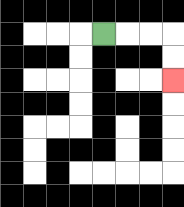{'start': '[4, 1]', 'end': '[7, 3]', 'path_directions': 'R,R,R,D,D', 'path_coordinates': '[[4, 1], [5, 1], [6, 1], [7, 1], [7, 2], [7, 3]]'}